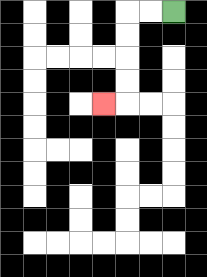{'start': '[7, 0]', 'end': '[4, 4]', 'path_directions': 'L,L,D,D,D,D,L', 'path_coordinates': '[[7, 0], [6, 0], [5, 0], [5, 1], [5, 2], [5, 3], [5, 4], [4, 4]]'}